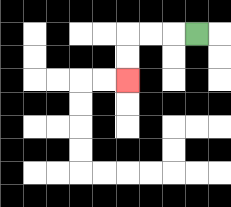{'start': '[8, 1]', 'end': '[5, 3]', 'path_directions': 'L,L,L,D,D', 'path_coordinates': '[[8, 1], [7, 1], [6, 1], [5, 1], [5, 2], [5, 3]]'}